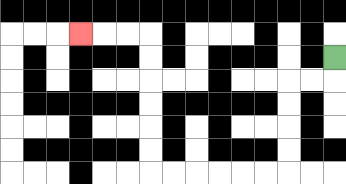{'start': '[14, 2]', 'end': '[3, 1]', 'path_directions': 'D,L,L,D,D,D,D,L,L,L,L,L,L,U,U,U,U,U,U,L,L,L', 'path_coordinates': '[[14, 2], [14, 3], [13, 3], [12, 3], [12, 4], [12, 5], [12, 6], [12, 7], [11, 7], [10, 7], [9, 7], [8, 7], [7, 7], [6, 7], [6, 6], [6, 5], [6, 4], [6, 3], [6, 2], [6, 1], [5, 1], [4, 1], [3, 1]]'}